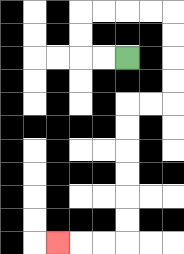{'start': '[5, 2]', 'end': '[2, 10]', 'path_directions': 'L,L,U,U,R,R,R,R,D,D,D,D,L,L,D,D,D,D,D,D,L,L,L', 'path_coordinates': '[[5, 2], [4, 2], [3, 2], [3, 1], [3, 0], [4, 0], [5, 0], [6, 0], [7, 0], [7, 1], [7, 2], [7, 3], [7, 4], [6, 4], [5, 4], [5, 5], [5, 6], [5, 7], [5, 8], [5, 9], [5, 10], [4, 10], [3, 10], [2, 10]]'}